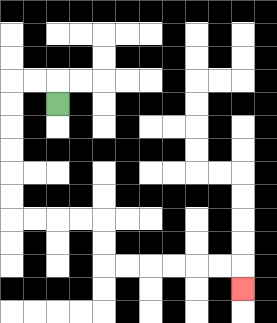{'start': '[2, 4]', 'end': '[10, 12]', 'path_directions': 'U,L,L,D,D,D,D,D,D,R,R,R,R,D,D,R,R,R,R,R,R,D', 'path_coordinates': '[[2, 4], [2, 3], [1, 3], [0, 3], [0, 4], [0, 5], [0, 6], [0, 7], [0, 8], [0, 9], [1, 9], [2, 9], [3, 9], [4, 9], [4, 10], [4, 11], [5, 11], [6, 11], [7, 11], [8, 11], [9, 11], [10, 11], [10, 12]]'}